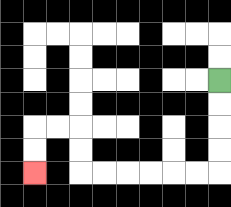{'start': '[9, 3]', 'end': '[1, 7]', 'path_directions': 'D,D,D,D,L,L,L,L,L,L,U,U,L,L,D,D', 'path_coordinates': '[[9, 3], [9, 4], [9, 5], [9, 6], [9, 7], [8, 7], [7, 7], [6, 7], [5, 7], [4, 7], [3, 7], [3, 6], [3, 5], [2, 5], [1, 5], [1, 6], [1, 7]]'}